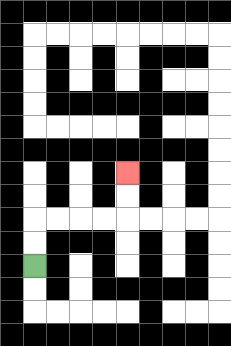{'start': '[1, 11]', 'end': '[5, 7]', 'path_directions': 'U,U,R,R,R,R,U,U', 'path_coordinates': '[[1, 11], [1, 10], [1, 9], [2, 9], [3, 9], [4, 9], [5, 9], [5, 8], [5, 7]]'}